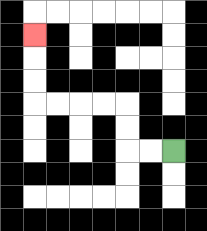{'start': '[7, 6]', 'end': '[1, 1]', 'path_directions': 'L,L,U,U,L,L,L,L,U,U,U', 'path_coordinates': '[[7, 6], [6, 6], [5, 6], [5, 5], [5, 4], [4, 4], [3, 4], [2, 4], [1, 4], [1, 3], [1, 2], [1, 1]]'}